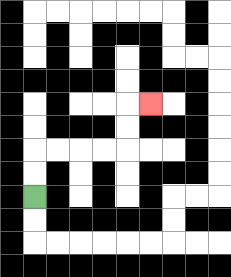{'start': '[1, 8]', 'end': '[6, 4]', 'path_directions': 'U,U,R,R,R,R,U,U,R', 'path_coordinates': '[[1, 8], [1, 7], [1, 6], [2, 6], [3, 6], [4, 6], [5, 6], [5, 5], [5, 4], [6, 4]]'}